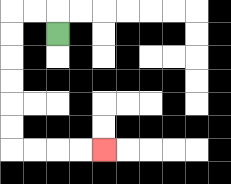{'start': '[2, 1]', 'end': '[4, 6]', 'path_directions': 'U,L,L,D,D,D,D,D,D,R,R,R,R', 'path_coordinates': '[[2, 1], [2, 0], [1, 0], [0, 0], [0, 1], [0, 2], [0, 3], [0, 4], [0, 5], [0, 6], [1, 6], [2, 6], [3, 6], [4, 6]]'}